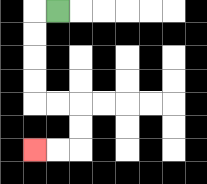{'start': '[2, 0]', 'end': '[1, 6]', 'path_directions': 'L,D,D,D,D,R,R,D,D,L,L', 'path_coordinates': '[[2, 0], [1, 0], [1, 1], [1, 2], [1, 3], [1, 4], [2, 4], [3, 4], [3, 5], [3, 6], [2, 6], [1, 6]]'}